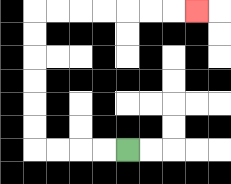{'start': '[5, 6]', 'end': '[8, 0]', 'path_directions': 'L,L,L,L,U,U,U,U,U,U,R,R,R,R,R,R,R', 'path_coordinates': '[[5, 6], [4, 6], [3, 6], [2, 6], [1, 6], [1, 5], [1, 4], [1, 3], [1, 2], [1, 1], [1, 0], [2, 0], [3, 0], [4, 0], [5, 0], [6, 0], [7, 0], [8, 0]]'}